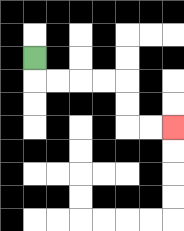{'start': '[1, 2]', 'end': '[7, 5]', 'path_directions': 'D,R,R,R,R,D,D,R,R', 'path_coordinates': '[[1, 2], [1, 3], [2, 3], [3, 3], [4, 3], [5, 3], [5, 4], [5, 5], [6, 5], [7, 5]]'}